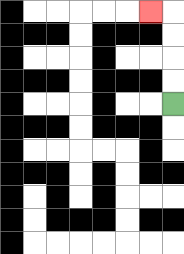{'start': '[7, 4]', 'end': '[6, 0]', 'path_directions': 'U,U,U,U,L', 'path_coordinates': '[[7, 4], [7, 3], [7, 2], [7, 1], [7, 0], [6, 0]]'}